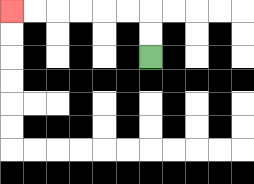{'start': '[6, 2]', 'end': '[0, 0]', 'path_directions': 'U,U,L,L,L,L,L,L', 'path_coordinates': '[[6, 2], [6, 1], [6, 0], [5, 0], [4, 0], [3, 0], [2, 0], [1, 0], [0, 0]]'}